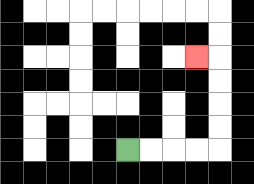{'start': '[5, 6]', 'end': '[8, 2]', 'path_directions': 'R,R,R,R,U,U,U,U,L', 'path_coordinates': '[[5, 6], [6, 6], [7, 6], [8, 6], [9, 6], [9, 5], [9, 4], [9, 3], [9, 2], [8, 2]]'}